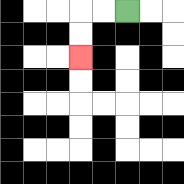{'start': '[5, 0]', 'end': '[3, 2]', 'path_directions': 'L,L,D,D', 'path_coordinates': '[[5, 0], [4, 0], [3, 0], [3, 1], [3, 2]]'}